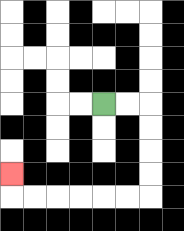{'start': '[4, 4]', 'end': '[0, 7]', 'path_directions': 'R,R,D,D,D,D,L,L,L,L,L,L,U', 'path_coordinates': '[[4, 4], [5, 4], [6, 4], [6, 5], [6, 6], [6, 7], [6, 8], [5, 8], [4, 8], [3, 8], [2, 8], [1, 8], [0, 8], [0, 7]]'}